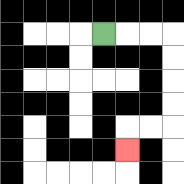{'start': '[4, 1]', 'end': '[5, 6]', 'path_directions': 'R,R,R,D,D,D,D,L,L,D', 'path_coordinates': '[[4, 1], [5, 1], [6, 1], [7, 1], [7, 2], [7, 3], [7, 4], [7, 5], [6, 5], [5, 5], [5, 6]]'}